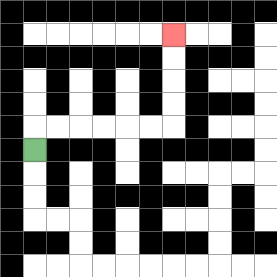{'start': '[1, 6]', 'end': '[7, 1]', 'path_directions': 'U,R,R,R,R,R,R,U,U,U,U', 'path_coordinates': '[[1, 6], [1, 5], [2, 5], [3, 5], [4, 5], [5, 5], [6, 5], [7, 5], [7, 4], [7, 3], [7, 2], [7, 1]]'}